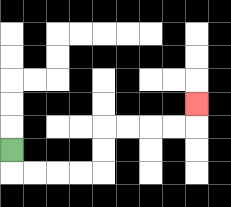{'start': '[0, 6]', 'end': '[8, 4]', 'path_directions': 'D,R,R,R,R,U,U,R,R,R,R,U', 'path_coordinates': '[[0, 6], [0, 7], [1, 7], [2, 7], [3, 7], [4, 7], [4, 6], [4, 5], [5, 5], [6, 5], [7, 5], [8, 5], [8, 4]]'}